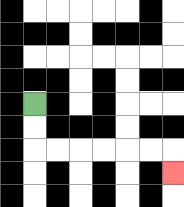{'start': '[1, 4]', 'end': '[7, 7]', 'path_directions': 'D,D,R,R,R,R,R,R,D', 'path_coordinates': '[[1, 4], [1, 5], [1, 6], [2, 6], [3, 6], [4, 6], [5, 6], [6, 6], [7, 6], [7, 7]]'}